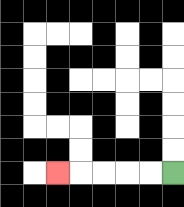{'start': '[7, 7]', 'end': '[2, 7]', 'path_directions': 'L,L,L,L,L', 'path_coordinates': '[[7, 7], [6, 7], [5, 7], [4, 7], [3, 7], [2, 7]]'}